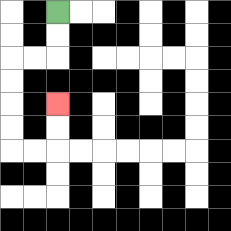{'start': '[2, 0]', 'end': '[2, 4]', 'path_directions': 'D,D,L,L,D,D,D,D,R,R,U,U', 'path_coordinates': '[[2, 0], [2, 1], [2, 2], [1, 2], [0, 2], [0, 3], [0, 4], [0, 5], [0, 6], [1, 6], [2, 6], [2, 5], [2, 4]]'}